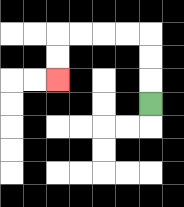{'start': '[6, 4]', 'end': '[2, 3]', 'path_directions': 'U,U,U,L,L,L,L,D,D', 'path_coordinates': '[[6, 4], [6, 3], [6, 2], [6, 1], [5, 1], [4, 1], [3, 1], [2, 1], [2, 2], [2, 3]]'}